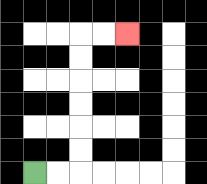{'start': '[1, 7]', 'end': '[5, 1]', 'path_directions': 'R,R,U,U,U,U,U,U,R,R', 'path_coordinates': '[[1, 7], [2, 7], [3, 7], [3, 6], [3, 5], [3, 4], [3, 3], [3, 2], [3, 1], [4, 1], [5, 1]]'}